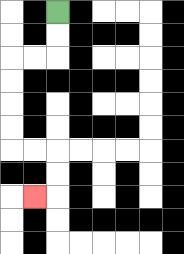{'start': '[2, 0]', 'end': '[1, 8]', 'path_directions': 'D,D,L,L,D,D,D,D,R,R,D,D,L', 'path_coordinates': '[[2, 0], [2, 1], [2, 2], [1, 2], [0, 2], [0, 3], [0, 4], [0, 5], [0, 6], [1, 6], [2, 6], [2, 7], [2, 8], [1, 8]]'}